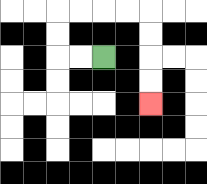{'start': '[4, 2]', 'end': '[6, 4]', 'path_directions': 'L,L,U,U,R,R,R,R,D,D,D,D', 'path_coordinates': '[[4, 2], [3, 2], [2, 2], [2, 1], [2, 0], [3, 0], [4, 0], [5, 0], [6, 0], [6, 1], [6, 2], [6, 3], [6, 4]]'}